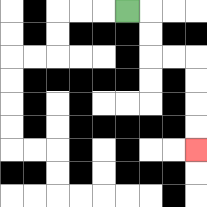{'start': '[5, 0]', 'end': '[8, 6]', 'path_directions': 'R,D,D,R,R,D,D,D,D', 'path_coordinates': '[[5, 0], [6, 0], [6, 1], [6, 2], [7, 2], [8, 2], [8, 3], [8, 4], [8, 5], [8, 6]]'}